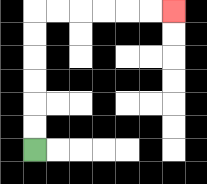{'start': '[1, 6]', 'end': '[7, 0]', 'path_directions': 'U,U,U,U,U,U,R,R,R,R,R,R', 'path_coordinates': '[[1, 6], [1, 5], [1, 4], [1, 3], [1, 2], [1, 1], [1, 0], [2, 0], [3, 0], [4, 0], [5, 0], [6, 0], [7, 0]]'}